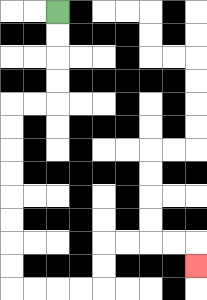{'start': '[2, 0]', 'end': '[8, 11]', 'path_directions': 'D,D,D,D,L,L,D,D,D,D,D,D,D,D,R,R,R,R,U,U,R,R,R,R,D', 'path_coordinates': '[[2, 0], [2, 1], [2, 2], [2, 3], [2, 4], [1, 4], [0, 4], [0, 5], [0, 6], [0, 7], [0, 8], [0, 9], [0, 10], [0, 11], [0, 12], [1, 12], [2, 12], [3, 12], [4, 12], [4, 11], [4, 10], [5, 10], [6, 10], [7, 10], [8, 10], [8, 11]]'}